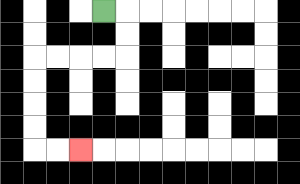{'start': '[4, 0]', 'end': '[3, 6]', 'path_directions': 'R,D,D,L,L,L,L,D,D,D,D,R,R', 'path_coordinates': '[[4, 0], [5, 0], [5, 1], [5, 2], [4, 2], [3, 2], [2, 2], [1, 2], [1, 3], [1, 4], [1, 5], [1, 6], [2, 6], [3, 6]]'}